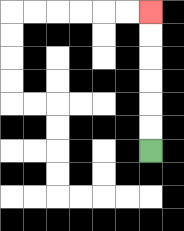{'start': '[6, 6]', 'end': '[6, 0]', 'path_directions': 'U,U,U,U,U,U', 'path_coordinates': '[[6, 6], [6, 5], [6, 4], [6, 3], [6, 2], [6, 1], [6, 0]]'}